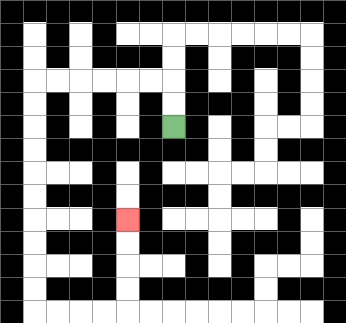{'start': '[7, 5]', 'end': '[5, 9]', 'path_directions': 'U,U,L,L,L,L,L,L,D,D,D,D,D,D,D,D,D,D,R,R,R,R,U,U,U,U', 'path_coordinates': '[[7, 5], [7, 4], [7, 3], [6, 3], [5, 3], [4, 3], [3, 3], [2, 3], [1, 3], [1, 4], [1, 5], [1, 6], [1, 7], [1, 8], [1, 9], [1, 10], [1, 11], [1, 12], [1, 13], [2, 13], [3, 13], [4, 13], [5, 13], [5, 12], [5, 11], [5, 10], [5, 9]]'}